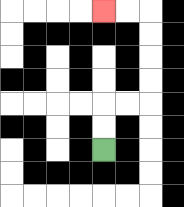{'start': '[4, 6]', 'end': '[4, 0]', 'path_directions': 'U,U,R,R,U,U,U,U,L,L', 'path_coordinates': '[[4, 6], [4, 5], [4, 4], [5, 4], [6, 4], [6, 3], [6, 2], [6, 1], [6, 0], [5, 0], [4, 0]]'}